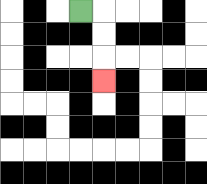{'start': '[3, 0]', 'end': '[4, 3]', 'path_directions': 'R,D,D,D', 'path_coordinates': '[[3, 0], [4, 0], [4, 1], [4, 2], [4, 3]]'}